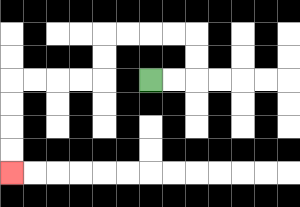{'start': '[6, 3]', 'end': '[0, 7]', 'path_directions': 'R,R,U,U,L,L,L,L,D,D,L,L,L,L,D,D,D,D', 'path_coordinates': '[[6, 3], [7, 3], [8, 3], [8, 2], [8, 1], [7, 1], [6, 1], [5, 1], [4, 1], [4, 2], [4, 3], [3, 3], [2, 3], [1, 3], [0, 3], [0, 4], [0, 5], [0, 6], [0, 7]]'}